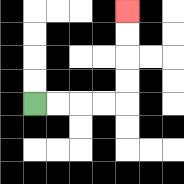{'start': '[1, 4]', 'end': '[5, 0]', 'path_directions': 'R,R,R,R,U,U,U,U', 'path_coordinates': '[[1, 4], [2, 4], [3, 4], [4, 4], [5, 4], [5, 3], [5, 2], [5, 1], [5, 0]]'}